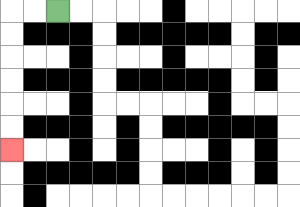{'start': '[2, 0]', 'end': '[0, 6]', 'path_directions': 'L,L,D,D,D,D,D,D', 'path_coordinates': '[[2, 0], [1, 0], [0, 0], [0, 1], [0, 2], [0, 3], [0, 4], [0, 5], [0, 6]]'}